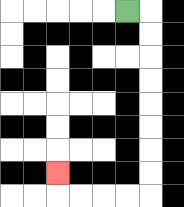{'start': '[5, 0]', 'end': '[2, 7]', 'path_directions': 'R,D,D,D,D,D,D,D,D,L,L,L,L,U', 'path_coordinates': '[[5, 0], [6, 0], [6, 1], [6, 2], [6, 3], [6, 4], [6, 5], [6, 6], [6, 7], [6, 8], [5, 8], [4, 8], [3, 8], [2, 8], [2, 7]]'}